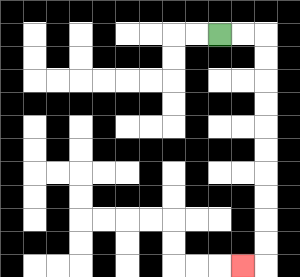{'start': '[9, 1]', 'end': '[10, 11]', 'path_directions': 'R,R,D,D,D,D,D,D,D,D,D,D,L', 'path_coordinates': '[[9, 1], [10, 1], [11, 1], [11, 2], [11, 3], [11, 4], [11, 5], [11, 6], [11, 7], [11, 8], [11, 9], [11, 10], [11, 11], [10, 11]]'}